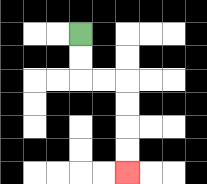{'start': '[3, 1]', 'end': '[5, 7]', 'path_directions': 'D,D,R,R,D,D,D,D', 'path_coordinates': '[[3, 1], [3, 2], [3, 3], [4, 3], [5, 3], [5, 4], [5, 5], [5, 6], [5, 7]]'}